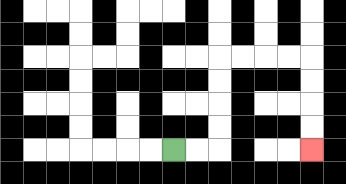{'start': '[7, 6]', 'end': '[13, 6]', 'path_directions': 'R,R,U,U,U,U,R,R,R,R,D,D,D,D', 'path_coordinates': '[[7, 6], [8, 6], [9, 6], [9, 5], [9, 4], [9, 3], [9, 2], [10, 2], [11, 2], [12, 2], [13, 2], [13, 3], [13, 4], [13, 5], [13, 6]]'}